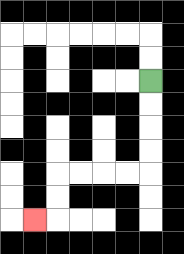{'start': '[6, 3]', 'end': '[1, 9]', 'path_directions': 'D,D,D,D,L,L,L,L,D,D,L', 'path_coordinates': '[[6, 3], [6, 4], [6, 5], [6, 6], [6, 7], [5, 7], [4, 7], [3, 7], [2, 7], [2, 8], [2, 9], [1, 9]]'}